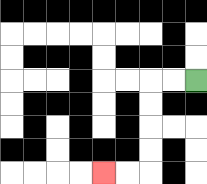{'start': '[8, 3]', 'end': '[4, 7]', 'path_directions': 'L,L,D,D,D,D,L,L', 'path_coordinates': '[[8, 3], [7, 3], [6, 3], [6, 4], [6, 5], [6, 6], [6, 7], [5, 7], [4, 7]]'}